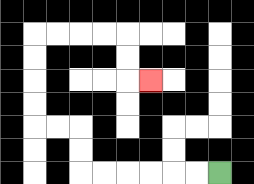{'start': '[9, 7]', 'end': '[6, 3]', 'path_directions': 'L,L,L,L,L,L,U,U,L,L,U,U,U,U,R,R,R,R,D,D,R', 'path_coordinates': '[[9, 7], [8, 7], [7, 7], [6, 7], [5, 7], [4, 7], [3, 7], [3, 6], [3, 5], [2, 5], [1, 5], [1, 4], [1, 3], [1, 2], [1, 1], [2, 1], [3, 1], [4, 1], [5, 1], [5, 2], [5, 3], [6, 3]]'}